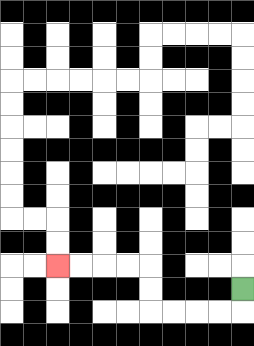{'start': '[10, 12]', 'end': '[2, 11]', 'path_directions': 'D,L,L,L,L,U,U,L,L,L,L', 'path_coordinates': '[[10, 12], [10, 13], [9, 13], [8, 13], [7, 13], [6, 13], [6, 12], [6, 11], [5, 11], [4, 11], [3, 11], [2, 11]]'}